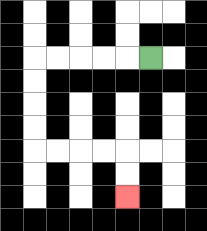{'start': '[6, 2]', 'end': '[5, 8]', 'path_directions': 'L,L,L,L,L,D,D,D,D,R,R,R,R,D,D', 'path_coordinates': '[[6, 2], [5, 2], [4, 2], [3, 2], [2, 2], [1, 2], [1, 3], [1, 4], [1, 5], [1, 6], [2, 6], [3, 6], [4, 6], [5, 6], [5, 7], [5, 8]]'}